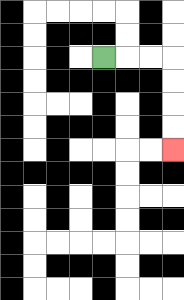{'start': '[4, 2]', 'end': '[7, 6]', 'path_directions': 'R,R,R,D,D,D,D', 'path_coordinates': '[[4, 2], [5, 2], [6, 2], [7, 2], [7, 3], [7, 4], [7, 5], [7, 6]]'}